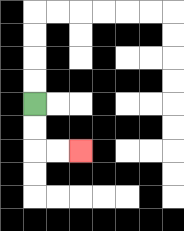{'start': '[1, 4]', 'end': '[3, 6]', 'path_directions': 'D,D,R,R', 'path_coordinates': '[[1, 4], [1, 5], [1, 6], [2, 6], [3, 6]]'}